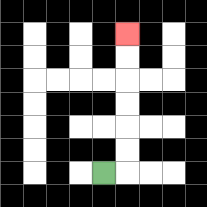{'start': '[4, 7]', 'end': '[5, 1]', 'path_directions': 'R,U,U,U,U,U,U', 'path_coordinates': '[[4, 7], [5, 7], [5, 6], [5, 5], [5, 4], [5, 3], [5, 2], [5, 1]]'}